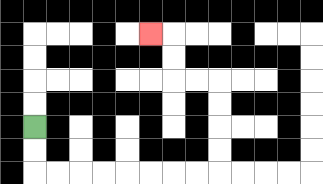{'start': '[1, 5]', 'end': '[6, 1]', 'path_directions': 'D,D,R,R,R,R,R,R,R,R,U,U,U,U,L,L,U,U,L', 'path_coordinates': '[[1, 5], [1, 6], [1, 7], [2, 7], [3, 7], [4, 7], [5, 7], [6, 7], [7, 7], [8, 7], [9, 7], [9, 6], [9, 5], [9, 4], [9, 3], [8, 3], [7, 3], [7, 2], [7, 1], [6, 1]]'}